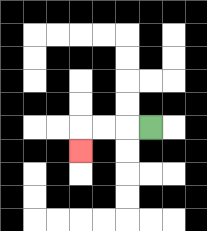{'start': '[6, 5]', 'end': '[3, 6]', 'path_directions': 'L,L,L,D', 'path_coordinates': '[[6, 5], [5, 5], [4, 5], [3, 5], [3, 6]]'}